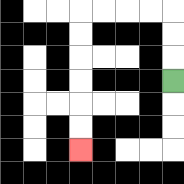{'start': '[7, 3]', 'end': '[3, 6]', 'path_directions': 'U,U,U,L,L,L,L,D,D,D,D,D,D', 'path_coordinates': '[[7, 3], [7, 2], [7, 1], [7, 0], [6, 0], [5, 0], [4, 0], [3, 0], [3, 1], [3, 2], [3, 3], [3, 4], [3, 5], [3, 6]]'}